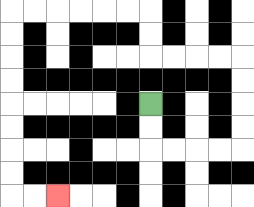{'start': '[6, 4]', 'end': '[2, 8]', 'path_directions': 'D,D,R,R,R,R,U,U,U,U,L,L,L,L,U,U,L,L,L,L,L,L,D,D,D,D,D,D,D,D,R,R', 'path_coordinates': '[[6, 4], [6, 5], [6, 6], [7, 6], [8, 6], [9, 6], [10, 6], [10, 5], [10, 4], [10, 3], [10, 2], [9, 2], [8, 2], [7, 2], [6, 2], [6, 1], [6, 0], [5, 0], [4, 0], [3, 0], [2, 0], [1, 0], [0, 0], [0, 1], [0, 2], [0, 3], [0, 4], [0, 5], [0, 6], [0, 7], [0, 8], [1, 8], [2, 8]]'}